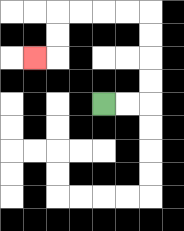{'start': '[4, 4]', 'end': '[1, 2]', 'path_directions': 'R,R,U,U,U,U,L,L,L,L,D,D,L', 'path_coordinates': '[[4, 4], [5, 4], [6, 4], [6, 3], [6, 2], [6, 1], [6, 0], [5, 0], [4, 0], [3, 0], [2, 0], [2, 1], [2, 2], [1, 2]]'}